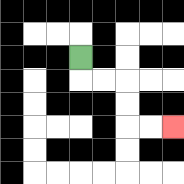{'start': '[3, 2]', 'end': '[7, 5]', 'path_directions': 'D,R,R,D,D,R,R', 'path_coordinates': '[[3, 2], [3, 3], [4, 3], [5, 3], [5, 4], [5, 5], [6, 5], [7, 5]]'}